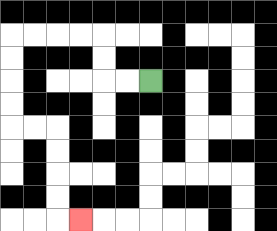{'start': '[6, 3]', 'end': '[3, 9]', 'path_directions': 'L,L,U,U,L,L,L,L,D,D,D,D,R,R,D,D,D,D,R', 'path_coordinates': '[[6, 3], [5, 3], [4, 3], [4, 2], [4, 1], [3, 1], [2, 1], [1, 1], [0, 1], [0, 2], [0, 3], [0, 4], [0, 5], [1, 5], [2, 5], [2, 6], [2, 7], [2, 8], [2, 9], [3, 9]]'}